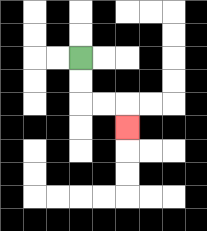{'start': '[3, 2]', 'end': '[5, 5]', 'path_directions': 'D,D,R,R,D', 'path_coordinates': '[[3, 2], [3, 3], [3, 4], [4, 4], [5, 4], [5, 5]]'}